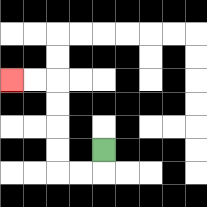{'start': '[4, 6]', 'end': '[0, 3]', 'path_directions': 'D,L,L,U,U,U,U,L,L', 'path_coordinates': '[[4, 6], [4, 7], [3, 7], [2, 7], [2, 6], [2, 5], [2, 4], [2, 3], [1, 3], [0, 3]]'}